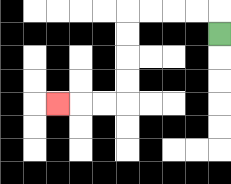{'start': '[9, 1]', 'end': '[2, 4]', 'path_directions': 'U,L,L,L,L,D,D,D,D,L,L,L', 'path_coordinates': '[[9, 1], [9, 0], [8, 0], [7, 0], [6, 0], [5, 0], [5, 1], [5, 2], [5, 3], [5, 4], [4, 4], [3, 4], [2, 4]]'}